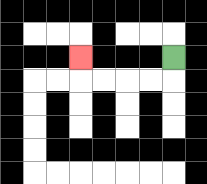{'start': '[7, 2]', 'end': '[3, 2]', 'path_directions': 'D,L,L,L,L,U', 'path_coordinates': '[[7, 2], [7, 3], [6, 3], [5, 3], [4, 3], [3, 3], [3, 2]]'}